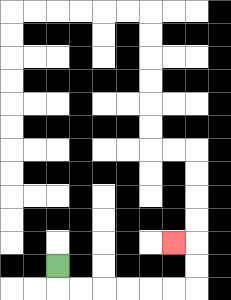{'start': '[2, 11]', 'end': '[7, 10]', 'path_directions': 'D,R,R,R,R,R,R,U,U,L', 'path_coordinates': '[[2, 11], [2, 12], [3, 12], [4, 12], [5, 12], [6, 12], [7, 12], [8, 12], [8, 11], [8, 10], [7, 10]]'}